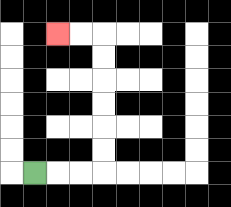{'start': '[1, 7]', 'end': '[2, 1]', 'path_directions': 'R,R,R,U,U,U,U,U,U,L,L', 'path_coordinates': '[[1, 7], [2, 7], [3, 7], [4, 7], [4, 6], [4, 5], [4, 4], [4, 3], [4, 2], [4, 1], [3, 1], [2, 1]]'}